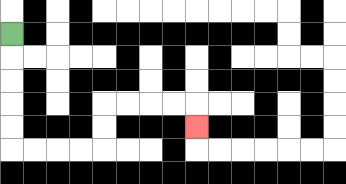{'start': '[0, 1]', 'end': '[8, 5]', 'path_directions': 'D,D,D,D,D,R,R,R,R,U,U,R,R,R,R,D', 'path_coordinates': '[[0, 1], [0, 2], [0, 3], [0, 4], [0, 5], [0, 6], [1, 6], [2, 6], [3, 6], [4, 6], [4, 5], [4, 4], [5, 4], [6, 4], [7, 4], [8, 4], [8, 5]]'}